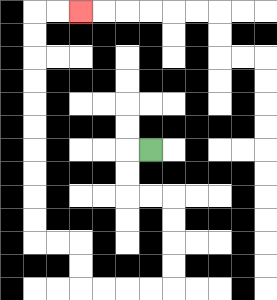{'start': '[6, 6]', 'end': '[3, 0]', 'path_directions': 'L,D,D,R,R,D,D,D,D,L,L,L,L,U,U,L,L,U,U,U,U,U,U,U,U,U,U,R,R', 'path_coordinates': '[[6, 6], [5, 6], [5, 7], [5, 8], [6, 8], [7, 8], [7, 9], [7, 10], [7, 11], [7, 12], [6, 12], [5, 12], [4, 12], [3, 12], [3, 11], [3, 10], [2, 10], [1, 10], [1, 9], [1, 8], [1, 7], [1, 6], [1, 5], [1, 4], [1, 3], [1, 2], [1, 1], [1, 0], [2, 0], [3, 0]]'}